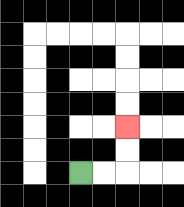{'start': '[3, 7]', 'end': '[5, 5]', 'path_directions': 'R,R,U,U', 'path_coordinates': '[[3, 7], [4, 7], [5, 7], [5, 6], [5, 5]]'}